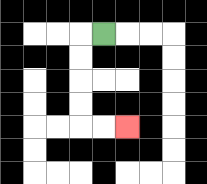{'start': '[4, 1]', 'end': '[5, 5]', 'path_directions': 'L,D,D,D,D,R,R', 'path_coordinates': '[[4, 1], [3, 1], [3, 2], [3, 3], [3, 4], [3, 5], [4, 5], [5, 5]]'}